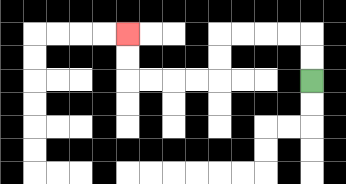{'start': '[13, 3]', 'end': '[5, 1]', 'path_directions': 'U,U,L,L,L,L,D,D,L,L,L,L,U,U', 'path_coordinates': '[[13, 3], [13, 2], [13, 1], [12, 1], [11, 1], [10, 1], [9, 1], [9, 2], [9, 3], [8, 3], [7, 3], [6, 3], [5, 3], [5, 2], [5, 1]]'}